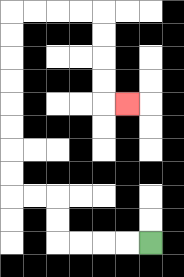{'start': '[6, 10]', 'end': '[5, 4]', 'path_directions': 'L,L,L,L,U,U,L,L,U,U,U,U,U,U,U,U,R,R,R,R,D,D,D,D,R', 'path_coordinates': '[[6, 10], [5, 10], [4, 10], [3, 10], [2, 10], [2, 9], [2, 8], [1, 8], [0, 8], [0, 7], [0, 6], [0, 5], [0, 4], [0, 3], [0, 2], [0, 1], [0, 0], [1, 0], [2, 0], [3, 0], [4, 0], [4, 1], [4, 2], [4, 3], [4, 4], [5, 4]]'}